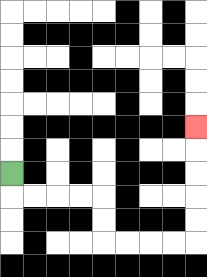{'start': '[0, 7]', 'end': '[8, 5]', 'path_directions': 'D,R,R,R,R,D,D,R,R,R,R,U,U,U,U,U', 'path_coordinates': '[[0, 7], [0, 8], [1, 8], [2, 8], [3, 8], [4, 8], [4, 9], [4, 10], [5, 10], [6, 10], [7, 10], [8, 10], [8, 9], [8, 8], [8, 7], [8, 6], [8, 5]]'}